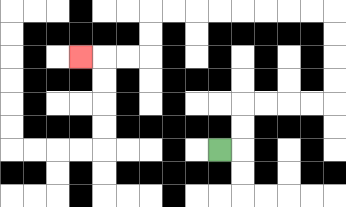{'start': '[9, 6]', 'end': '[3, 2]', 'path_directions': 'R,U,U,R,R,R,R,U,U,U,U,L,L,L,L,L,L,L,L,D,D,L,L,L', 'path_coordinates': '[[9, 6], [10, 6], [10, 5], [10, 4], [11, 4], [12, 4], [13, 4], [14, 4], [14, 3], [14, 2], [14, 1], [14, 0], [13, 0], [12, 0], [11, 0], [10, 0], [9, 0], [8, 0], [7, 0], [6, 0], [6, 1], [6, 2], [5, 2], [4, 2], [3, 2]]'}